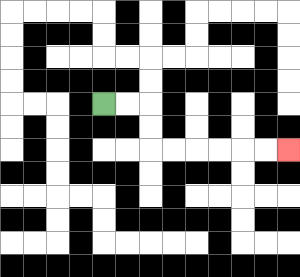{'start': '[4, 4]', 'end': '[12, 6]', 'path_directions': 'R,R,D,D,R,R,R,R,R,R', 'path_coordinates': '[[4, 4], [5, 4], [6, 4], [6, 5], [6, 6], [7, 6], [8, 6], [9, 6], [10, 6], [11, 6], [12, 6]]'}